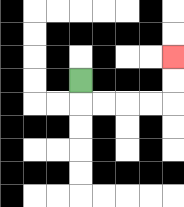{'start': '[3, 3]', 'end': '[7, 2]', 'path_directions': 'D,R,R,R,R,U,U', 'path_coordinates': '[[3, 3], [3, 4], [4, 4], [5, 4], [6, 4], [7, 4], [7, 3], [7, 2]]'}